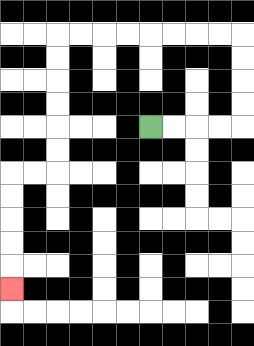{'start': '[6, 5]', 'end': '[0, 12]', 'path_directions': 'R,R,R,R,U,U,U,U,L,L,L,L,L,L,L,L,D,D,D,D,D,D,L,L,D,D,D,D,D', 'path_coordinates': '[[6, 5], [7, 5], [8, 5], [9, 5], [10, 5], [10, 4], [10, 3], [10, 2], [10, 1], [9, 1], [8, 1], [7, 1], [6, 1], [5, 1], [4, 1], [3, 1], [2, 1], [2, 2], [2, 3], [2, 4], [2, 5], [2, 6], [2, 7], [1, 7], [0, 7], [0, 8], [0, 9], [0, 10], [0, 11], [0, 12]]'}